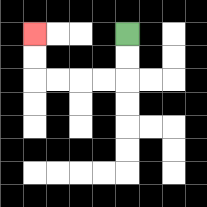{'start': '[5, 1]', 'end': '[1, 1]', 'path_directions': 'D,D,L,L,L,L,U,U', 'path_coordinates': '[[5, 1], [5, 2], [5, 3], [4, 3], [3, 3], [2, 3], [1, 3], [1, 2], [1, 1]]'}